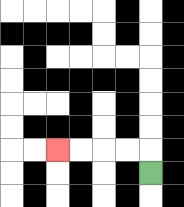{'start': '[6, 7]', 'end': '[2, 6]', 'path_directions': 'U,L,L,L,L', 'path_coordinates': '[[6, 7], [6, 6], [5, 6], [4, 6], [3, 6], [2, 6]]'}